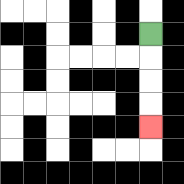{'start': '[6, 1]', 'end': '[6, 5]', 'path_directions': 'D,D,D,D', 'path_coordinates': '[[6, 1], [6, 2], [6, 3], [6, 4], [6, 5]]'}